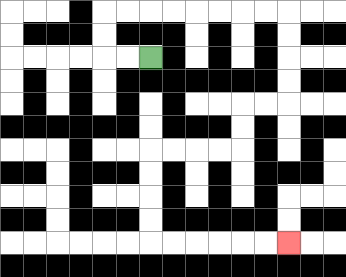{'start': '[6, 2]', 'end': '[12, 10]', 'path_directions': 'L,L,U,U,R,R,R,R,R,R,R,R,D,D,D,D,L,L,D,D,L,L,L,L,D,D,D,D,R,R,R,R,R,R', 'path_coordinates': '[[6, 2], [5, 2], [4, 2], [4, 1], [4, 0], [5, 0], [6, 0], [7, 0], [8, 0], [9, 0], [10, 0], [11, 0], [12, 0], [12, 1], [12, 2], [12, 3], [12, 4], [11, 4], [10, 4], [10, 5], [10, 6], [9, 6], [8, 6], [7, 6], [6, 6], [6, 7], [6, 8], [6, 9], [6, 10], [7, 10], [8, 10], [9, 10], [10, 10], [11, 10], [12, 10]]'}